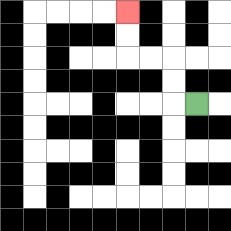{'start': '[8, 4]', 'end': '[5, 0]', 'path_directions': 'L,U,U,L,L,U,U', 'path_coordinates': '[[8, 4], [7, 4], [7, 3], [7, 2], [6, 2], [5, 2], [5, 1], [5, 0]]'}